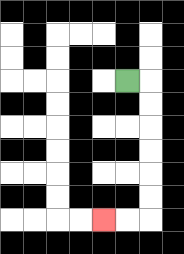{'start': '[5, 3]', 'end': '[4, 9]', 'path_directions': 'R,D,D,D,D,D,D,L,L', 'path_coordinates': '[[5, 3], [6, 3], [6, 4], [6, 5], [6, 6], [6, 7], [6, 8], [6, 9], [5, 9], [4, 9]]'}